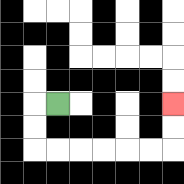{'start': '[2, 4]', 'end': '[7, 4]', 'path_directions': 'L,D,D,R,R,R,R,R,R,U,U', 'path_coordinates': '[[2, 4], [1, 4], [1, 5], [1, 6], [2, 6], [3, 6], [4, 6], [5, 6], [6, 6], [7, 6], [7, 5], [7, 4]]'}